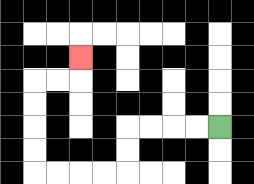{'start': '[9, 5]', 'end': '[3, 2]', 'path_directions': 'L,L,L,L,D,D,L,L,L,L,U,U,U,U,R,R,U', 'path_coordinates': '[[9, 5], [8, 5], [7, 5], [6, 5], [5, 5], [5, 6], [5, 7], [4, 7], [3, 7], [2, 7], [1, 7], [1, 6], [1, 5], [1, 4], [1, 3], [2, 3], [3, 3], [3, 2]]'}